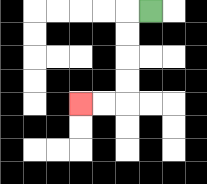{'start': '[6, 0]', 'end': '[3, 4]', 'path_directions': 'L,D,D,D,D,L,L', 'path_coordinates': '[[6, 0], [5, 0], [5, 1], [5, 2], [5, 3], [5, 4], [4, 4], [3, 4]]'}